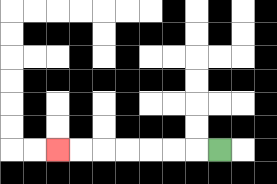{'start': '[9, 6]', 'end': '[2, 6]', 'path_directions': 'L,L,L,L,L,L,L', 'path_coordinates': '[[9, 6], [8, 6], [7, 6], [6, 6], [5, 6], [4, 6], [3, 6], [2, 6]]'}